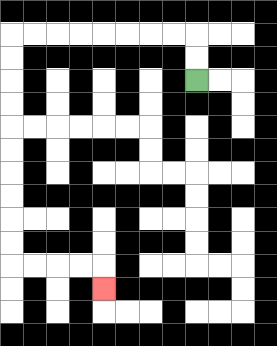{'start': '[8, 3]', 'end': '[4, 12]', 'path_directions': 'U,U,L,L,L,L,L,L,L,L,D,D,D,D,D,D,D,D,D,D,R,R,R,R,D', 'path_coordinates': '[[8, 3], [8, 2], [8, 1], [7, 1], [6, 1], [5, 1], [4, 1], [3, 1], [2, 1], [1, 1], [0, 1], [0, 2], [0, 3], [0, 4], [0, 5], [0, 6], [0, 7], [0, 8], [0, 9], [0, 10], [0, 11], [1, 11], [2, 11], [3, 11], [4, 11], [4, 12]]'}